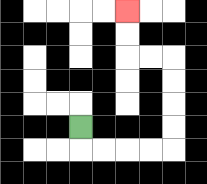{'start': '[3, 5]', 'end': '[5, 0]', 'path_directions': 'D,R,R,R,R,U,U,U,U,L,L,U,U', 'path_coordinates': '[[3, 5], [3, 6], [4, 6], [5, 6], [6, 6], [7, 6], [7, 5], [7, 4], [7, 3], [7, 2], [6, 2], [5, 2], [5, 1], [5, 0]]'}